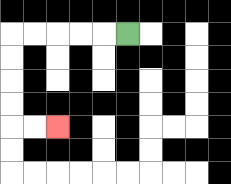{'start': '[5, 1]', 'end': '[2, 5]', 'path_directions': 'L,L,L,L,L,D,D,D,D,R,R', 'path_coordinates': '[[5, 1], [4, 1], [3, 1], [2, 1], [1, 1], [0, 1], [0, 2], [0, 3], [0, 4], [0, 5], [1, 5], [2, 5]]'}